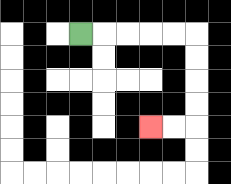{'start': '[3, 1]', 'end': '[6, 5]', 'path_directions': 'R,R,R,R,R,D,D,D,D,L,L', 'path_coordinates': '[[3, 1], [4, 1], [5, 1], [6, 1], [7, 1], [8, 1], [8, 2], [8, 3], [8, 4], [8, 5], [7, 5], [6, 5]]'}